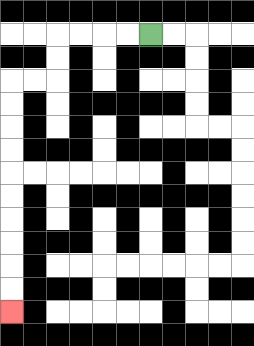{'start': '[6, 1]', 'end': '[0, 13]', 'path_directions': 'L,L,L,L,D,D,L,L,D,D,D,D,D,D,D,D,D,D', 'path_coordinates': '[[6, 1], [5, 1], [4, 1], [3, 1], [2, 1], [2, 2], [2, 3], [1, 3], [0, 3], [0, 4], [0, 5], [0, 6], [0, 7], [0, 8], [0, 9], [0, 10], [0, 11], [0, 12], [0, 13]]'}